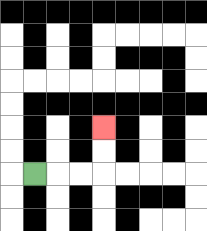{'start': '[1, 7]', 'end': '[4, 5]', 'path_directions': 'R,R,R,U,U', 'path_coordinates': '[[1, 7], [2, 7], [3, 7], [4, 7], [4, 6], [4, 5]]'}